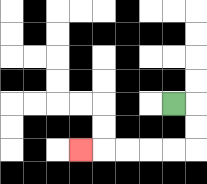{'start': '[7, 4]', 'end': '[3, 6]', 'path_directions': 'R,D,D,L,L,L,L,L', 'path_coordinates': '[[7, 4], [8, 4], [8, 5], [8, 6], [7, 6], [6, 6], [5, 6], [4, 6], [3, 6]]'}